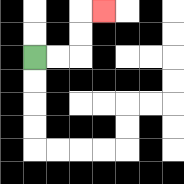{'start': '[1, 2]', 'end': '[4, 0]', 'path_directions': 'R,R,U,U,R', 'path_coordinates': '[[1, 2], [2, 2], [3, 2], [3, 1], [3, 0], [4, 0]]'}